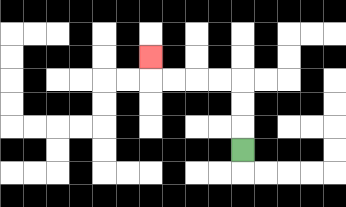{'start': '[10, 6]', 'end': '[6, 2]', 'path_directions': 'U,U,U,L,L,L,L,U', 'path_coordinates': '[[10, 6], [10, 5], [10, 4], [10, 3], [9, 3], [8, 3], [7, 3], [6, 3], [6, 2]]'}